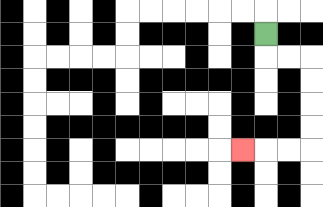{'start': '[11, 1]', 'end': '[10, 6]', 'path_directions': 'D,R,R,D,D,D,D,L,L,L', 'path_coordinates': '[[11, 1], [11, 2], [12, 2], [13, 2], [13, 3], [13, 4], [13, 5], [13, 6], [12, 6], [11, 6], [10, 6]]'}